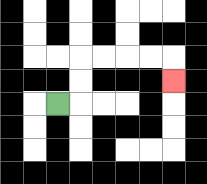{'start': '[2, 4]', 'end': '[7, 3]', 'path_directions': 'R,U,U,R,R,R,R,D', 'path_coordinates': '[[2, 4], [3, 4], [3, 3], [3, 2], [4, 2], [5, 2], [6, 2], [7, 2], [7, 3]]'}